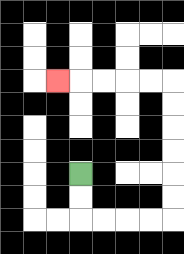{'start': '[3, 7]', 'end': '[2, 3]', 'path_directions': 'D,D,R,R,R,R,U,U,U,U,U,U,L,L,L,L,L', 'path_coordinates': '[[3, 7], [3, 8], [3, 9], [4, 9], [5, 9], [6, 9], [7, 9], [7, 8], [7, 7], [7, 6], [7, 5], [7, 4], [7, 3], [6, 3], [5, 3], [4, 3], [3, 3], [2, 3]]'}